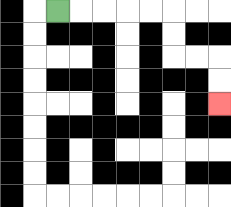{'start': '[2, 0]', 'end': '[9, 4]', 'path_directions': 'R,R,R,R,R,D,D,R,R,D,D', 'path_coordinates': '[[2, 0], [3, 0], [4, 0], [5, 0], [6, 0], [7, 0], [7, 1], [7, 2], [8, 2], [9, 2], [9, 3], [9, 4]]'}